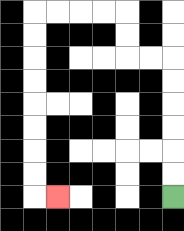{'start': '[7, 8]', 'end': '[2, 8]', 'path_directions': 'U,U,U,U,U,U,L,L,U,U,L,L,L,L,D,D,D,D,D,D,D,D,R', 'path_coordinates': '[[7, 8], [7, 7], [7, 6], [7, 5], [7, 4], [7, 3], [7, 2], [6, 2], [5, 2], [5, 1], [5, 0], [4, 0], [3, 0], [2, 0], [1, 0], [1, 1], [1, 2], [1, 3], [1, 4], [1, 5], [1, 6], [1, 7], [1, 8], [2, 8]]'}